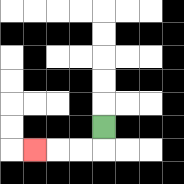{'start': '[4, 5]', 'end': '[1, 6]', 'path_directions': 'D,L,L,L', 'path_coordinates': '[[4, 5], [4, 6], [3, 6], [2, 6], [1, 6]]'}